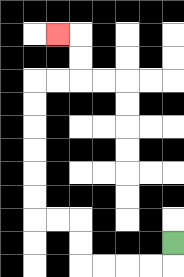{'start': '[7, 10]', 'end': '[2, 1]', 'path_directions': 'D,L,L,L,L,U,U,L,L,U,U,U,U,U,U,R,R,U,U,L', 'path_coordinates': '[[7, 10], [7, 11], [6, 11], [5, 11], [4, 11], [3, 11], [3, 10], [3, 9], [2, 9], [1, 9], [1, 8], [1, 7], [1, 6], [1, 5], [1, 4], [1, 3], [2, 3], [3, 3], [3, 2], [3, 1], [2, 1]]'}